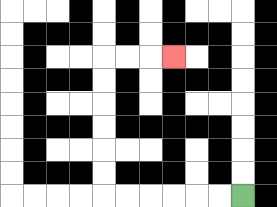{'start': '[10, 8]', 'end': '[7, 2]', 'path_directions': 'L,L,L,L,L,L,U,U,U,U,U,U,R,R,R', 'path_coordinates': '[[10, 8], [9, 8], [8, 8], [7, 8], [6, 8], [5, 8], [4, 8], [4, 7], [4, 6], [4, 5], [4, 4], [4, 3], [4, 2], [5, 2], [6, 2], [7, 2]]'}